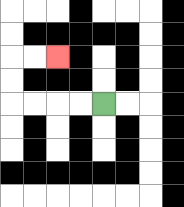{'start': '[4, 4]', 'end': '[2, 2]', 'path_directions': 'L,L,L,L,U,U,R,R', 'path_coordinates': '[[4, 4], [3, 4], [2, 4], [1, 4], [0, 4], [0, 3], [0, 2], [1, 2], [2, 2]]'}